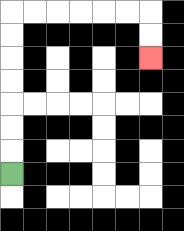{'start': '[0, 7]', 'end': '[6, 2]', 'path_directions': 'U,U,U,U,U,U,U,R,R,R,R,R,R,D,D', 'path_coordinates': '[[0, 7], [0, 6], [0, 5], [0, 4], [0, 3], [0, 2], [0, 1], [0, 0], [1, 0], [2, 0], [3, 0], [4, 0], [5, 0], [6, 0], [6, 1], [6, 2]]'}